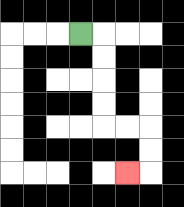{'start': '[3, 1]', 'end': '[5, 7]', 'path_directions': 'R,D,D,D,D,R,R,D,D,L', 'path_coordinates': '[[3, 1], [4, 1], [4, 2], [4, 3], [4, 4], [4, 5], [5, 5], [6, 5], [6, 6], [6, 7], [5, 7]]'}